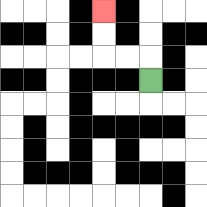{'start': '[6, 3]', 'end': '[4, 0]', 'path_directions': 'U,L,L,U,U', 'path_coordinates': '[[6, 3], [6, 2], [5, 2], [4, 2], [4, 1], [4, 0]]'}